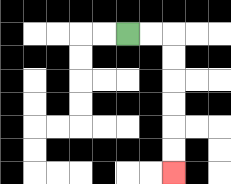{'start': '[5, 1]', 'end': '[7, 7]', 'path_directions': 'R,R,D,D,D,D,D,D', 'path_coordinates': '[[5, 1], [6, 1], [7, 1], [7, 2], [7, 3], [7, 4], [7, 5], [7, 6], [7, 7]]'}